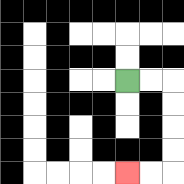{'start': '[5, 3]', 'end': '[5, 7]', 'path_directions': 'R,R,D,D,D,D,L,L', 'path_coordinates': '[[5, 3], [6, 3], [7, 3], [7, 4], [7, 5], [7, 6], [7, 7], [6, 7], [5, 7]]'}